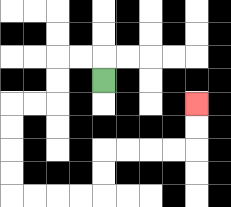{'start': '[4, 3]', 'end': '[8, 4]', 'path_directions': 'U,L,L,D,D,L,L,D,D,D,D,R,R,R,R,U,U,R,R,R,R,U,U', 'path_coordinates': '[[4, 3], [4, 2], [3, 2], [2, 2], [2, 3], [2, 4], [1, 4], [0, 4], [0, 5], [0, 6], [0, 7], [0, 8], [1, 8], [2, 8], [3, 8], [4, 8], [4, 7], [4, 6], [5, 6], [6, 6], [7, 6], [8, 6], [8, 5], [8, 4]]'}